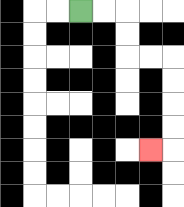{'start': '[3, 0]', 'end': '[6, 6]', 'path_directions': 'R,R,D,D,R,R,D,D,D,D,L', 'path_coordinates': '[[3, 0], [4, 0], [5, 0], [5, 1], [5, 2], [6, 2], [7, 2], [7, 3], [7, 4], [7, 5], [7, 6], [6, 6]]'}